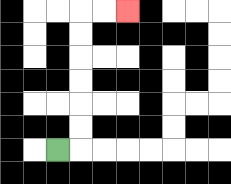{'start': '[2, 6]', 'end': '[5, 0]', 'path_directions': 'R,U,U,U,U,U,U,R,R', 'path_coordinates': '[[2, 6], [3, 6], [3, 5], [3, 4], [3, 3], [3, 2], [3, 1], [3, 0], [4, 0], [5, 0]]'}